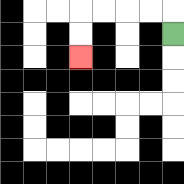{'start': '[7, 1]', 'end': '[3, 2]', 'path_directions': 'U,L,L,L,L,D,D', 'path_coordinates': '[[7, 1], [7, 0], [6, 0], [5, 0], [4, 0], [3, 0], [3, 1], [3, 2]]'}